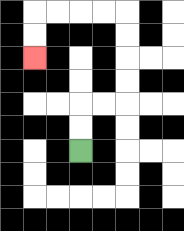{'start': '[3, 6]', 'end': '[1, 2]', 'path_directions': 'U,U,R,R,U,U,U,U,L,L,L,L,D,D', 'path_coordinates': '[[3, 6], [3, 5], [3, 4], [4, 4], [5, 4], [5, 3], [5, 2], [5, 1], [5, 0], [4, 0], [3, 0], [2, 0], [1, 0], [1, 1], [1, 2]]'}